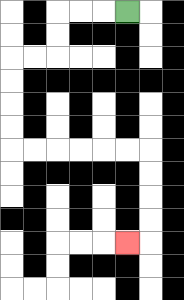{'start': '[5, 0]', 'end': '[5, 10]', 'path_directions': 'L,L,L,D,D,L,L,D,D,D,D,R,R,R,R,R,R,D,D,D,D,L', 'path_coordinates': '[[5, 0], [4, 0], [3, 0], [2, 0], [2, 1], [2, 2], [1, 2], [0, 2], [0, 3], [0, 4], [0, 5], [0, 6], [1, 6], [2, 6], [3, 6], [4, 6], [5, 6], [6, 6], [6, 7], [6, 8], [6, 9], [6, 10], [5, 10]]'}